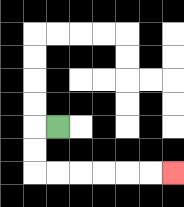{'start': '[2, 5]', 'end': '[7, 7]', 'path_directions': 'L,D,D,R,R,R,R,R,R', 'path_coordinates': '[[2, 5], [1, 5], [1, 6], [1, 7], [2, 7], [3, 7], [4, 7], [5, 7], [6, 7], [7, 7]]'}